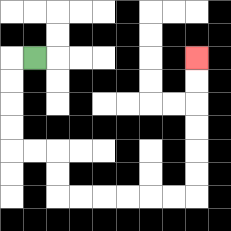{'start': '[1, 2]', 'end': '[8, 2]', 'path_directions': 'L,D,D,D,D,R,R,D,D,R,R,R,R,R,R,U,U,U,U,U,U', 'path_coordinates': '[[1, 2], [0, 2], [0, 3], [0, 4], [0, 5], [0, 6], [1, 6], [2, 6], [2, 7], [2, 8], [3, 8], [4, 8], [5, 8], [6, 8], [7, 8], [8, 8], [8, 7], [8, 6], [8, 5], [8, 4], [8, 3], [8, 2]]'}